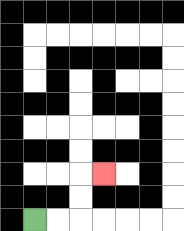{'start': '[1, 9]', 'end': '[4, 7]', 'path_directions': 'R,R,U,U,R', 'path_coordinates': '[[1, 9], [2, 9], [3, 9], [3, 8], [3, 7], [4, 7]]'}